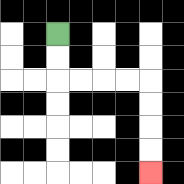{'start': '[2, 1]', 'end': '[6, 7]', 'path_directions': 'D,D,R,R,R,R,D,D,D,D', 'path_coordinates': '[[2, 1], [2, 2], [2, 3], [3, 3], [4, 3], [5, 3], [6, 3], [6, 4], [6, 5], [6, 6], [6, 7]]'}